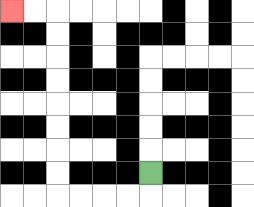{'start': '[6, 7]', 'end': '[0, 0]', 'path_directions': 'D,L,L,L,L,U,U,U,U,U,U,U,U,L,L', 'path_coordinates': '[[6, 7], [6, 8], [5, 8], [4, 8], [3, 8], [2, 8], [2, 7], [2, 6], [2, 5], [2, 4], [2, 3], [2, 2], [2, 1], [2, 0], [1, 0], [0, 0]]'}